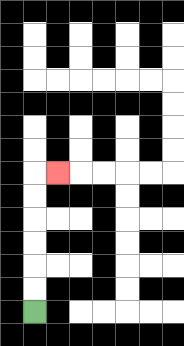{'start': '[1, 13]', 'end': '[2, 7]', 'path_directions': 'U,U,U,U,U,U,R', 'path_coordinates': '[[1, 13], [1, 12], [1, 11], [1, 10], [1, 9], [1, 8], [1, 7], [2, 7]]'}